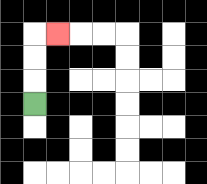{'start': '[1, 4]', 'end': '[2, 1]', 'path_directions': 'U,U,U,R', 'path_coordinates': '[[1, 4], [1, 3], [1, 2], [1, 1], [2, 1]]'}